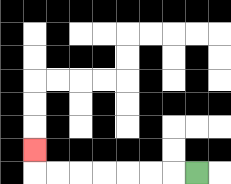{'start': '[8, 7]', 'end': '[1, 6]', 'path_directions': 'L,L,L,L,L,L,L,U', 'path_coordinates': '[[8, 7], [7, 7], [6, 7], [5, 7], [4, 7], [3, 7], [2, 7], [1, 7], [1, 6]]'}